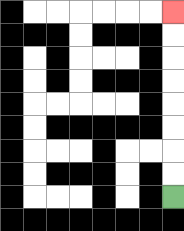{'start': '[7, 8]', 'end': '[7, 0]', 'path_directions': 'U,U,U,U,U,U,U,U', 'path_coordinates': '[[7, 8], [7, 7], [7, 6], [7, 5], [7, 4], [7, 3], [7, 2], [7, 1], [7, 0]]'}